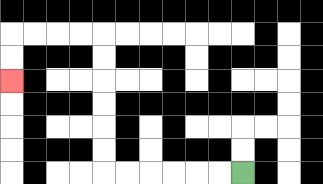{'start': '[10, 7]', 'end': '[0, 3]', 'path_directions': 'L,L,L,L,L,L,U,U,U,U,U,U,L,L,L,L,D,D', 'path_coordinates': '[[10, 7], [9, 7], [8, 7], [7, 7], [6, 7], [5, 7], [4, 7], [4, 6], [4, 5], [4, 4], [4, 3], [4, 2], [4, 1], [3, 1], [2, 1], [1, 1], [0, 1], [0, 2], [0, 3]]'}